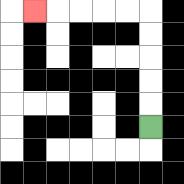{'start': '[6, 5]', 'end': '[1, 0]', 'path_directions': 'U,U,U,U,U,L,L,L,L,L', 'path_coordinates': '[[6, 5], [6, 4], [6, 3], [6, 2], [6, 1], [6, 0], [5, 0], [4, 0], [3, 0], [2, 0], [1, 0]]'}